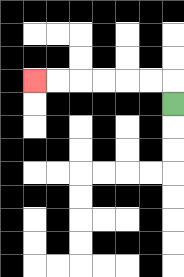{'start': '[7, 4]', 'end': '[1, 3]', 'path_directions': 'U,L,L,L,L,L,L', 'path_coordinates': '[[7, 4], [7, 3], [6, 3], [5, 3], [4, 3], [3, 3], [2, 3], [1, 3]]'}